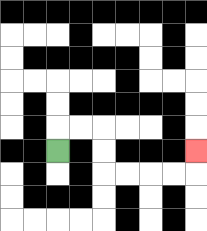{'start': '[2, 6]', 'end': '[8, 6]', 'path_directions': 'U,R,R,D,D,R,R,R,R,U', 'path_coordinates': '[[2, 6], [2, 5], [3, 5], [4, 5], [4, 6], [4, 7], [5, 7], [6, 7], [7, 7], [8, 7], [8, 6]]'}